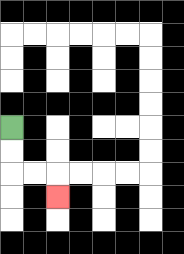{'start': '[0, 5]', 'end': '[2, 8]', 'path_directions': 'D,D,R,R,D', 'path_coordinates': '[[0, 5], [0, 6], [0, 7], [1, 7], [2, 7], [2, 8]]'}